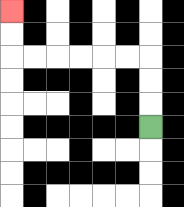{'start': '[6, 5]', 'end': '[0, 0]', 'path_directions': 'U,U,U,L,L,L,L,L,L,U,U', 'path_coordinates': '[[6, 5], [6, 4], [6, 3], [6, 2], [5, 2], [4, 2], [3, 2], [2, 2], [1, 2], [0, 2], [0, 1], [0, 0]]'}